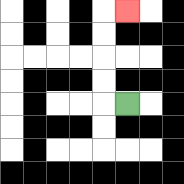{'start': '[5, 4]', 'end': '[5, 0]', 'path_directions': 'L,U,U,U,U,R', 'path_coordinates': '[[5, 4], [4, 4], [4, 3], [4, 2], [4, 1], [4, 0], [5, 0]]'}